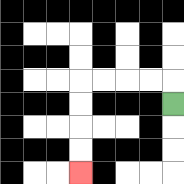{'start': '[7, 4]', 'end': '[3, 7]', 'path_directions': 'U,L,L,L,L,D,D,D,D', 'path_coordinates': '[[7, 4], [7, 3], [6, 3], [5, 3], [4, 3], [3, 3], [3, 4], [3, 5], [3, 6], [3, 7]]'}